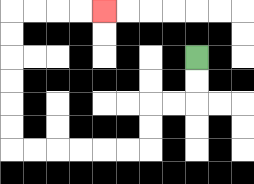{'start': '[8, 2]', 'end': '[4, 0]', 'path_directions': 'D,D,L,L,D,D,L,L,L,L,L,L,U,U,U,U,U,U,R,R,R,R', 'path_coordinates': '[[8, 2], [8, 3], [8, 4], [7, 4], [6, 4], [6, 5], [6, 6], [5, 6], [4, 6], [3, 6], [2, 6], [1, 6], [0, 6], [0, 5], [0, 4], [0, 3], [0, 2], [0, 1], [0, 0], [1, 0], [2, 0], [3, 0], [4, 0]]'}